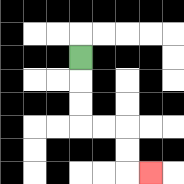{'start': '[3, 2]', 'end': '[6, 7]', 'path_directions': 'D,D,D,R,R,D,D,R', 'path_coordinates': '[[3, 2], [3, 3], [3, 4], [3, 5], [4, 5], [5, 5], [5, 6], [5, 7], [6, 7]]'}